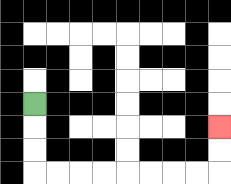{'start': '[1, 4]', 'end': '[9, 5]', 'path_directions': 'D,D,D,R,R,R,R,R,R,R,R,U,U', 'path_coordinates': '[[1, 4], [1, 5], [1, 6], [1, 7], [2, 7], [3, 7], [4, 7], [5, 7], [6, 7], [7, 7], [8, 7], [9, 7], [9, 6], [9, 5]]'}